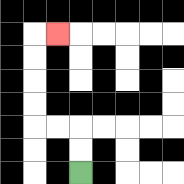{'start': '[3, 7]', 'end': '[2, 1]', 'path_directions': 'U,U,L,L,U,U,U,U,R', 'path_coordinates': '[[3, 7], [3, 6], [3, 5], [2, 5], [1, 5], [1, 4], [1, 3], [1, 2], [1, 1], [2, 1]]'}